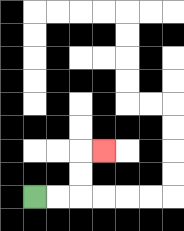{'start': '[1, 8]', 'end': '[4, 6]', 'path_directions': 'R,R,U,U,R', 'path_coordinates': '[[1, 8], [2, 8], [3, 8], [3, 7], [3, 6], [4, 6]]'}